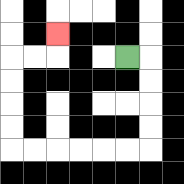{'start': '[5, 2]', 'end': '[2, 1]', 'path_directions': 'R,D,D,D,D,L,L,L,L,L,L,U,U,U,U,R,R,U', 'path_coordinates': '[[5, 2], [6, 2], [6, 3], [6, 4], [6, 5], [6, 6], [5, 6], [4, 6], [3, 6], [2, 6], [1, 6], [0, 6], [0, 5], [0, 4], [0, 3], [0, 2], [1, 2], [2, 2], [2, 1]]'}